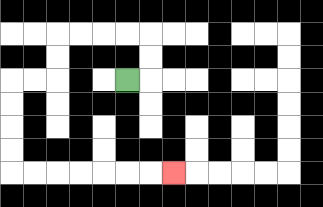{'start': '[5, 3]', 'end': '[7, 7]', 'path_directions': 'R,U,U,L,L,L,L,D,D,L,L,D,D,D,D,R,R,R,R,R,R,R', 'path_coordinates': '[[5, 3], [6, 3], [6, 2], [6, 1], [5, 1], [4, 1], [3, 1], [2, 1], [2, 2], [2, 3], [1, 3], [0, 3], [0, 4], [0, 5], [0, 6], [0, 7], [1, 7], [2, 7], [3, 7], [4, 7], [5, 7], [6, 7], [7, 7]]'}